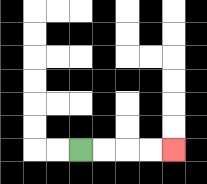{'start': '[3, 6]', 'end': '[7, 6]', 'path_directions': 'R,R,R,R', 'path_coordinates': '[[3, 6], [4, 6], [5, 6], [6, 6], [7, 6]]'}